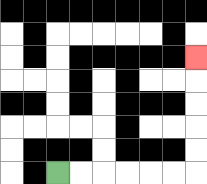{'start': '[2, 7]', 'end': '[8, 2]', 'path_directions': 'R,R,R,R,R,R,U,U,U,U,U', 'path_coordinates': '[[2, 7], [3, 7], [4, 7], [5, 7], [6, 7], [7, 7], [8, 7], [8, 6], [8, 5], [8, 4], [8, 3], [8, 2]]'}